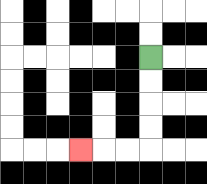{'start': '[6, 2]', 'end': '[3, 6]', 'path_directions': 'D,D,D,D,L,L,L', 'path_coordinates': '[[6, 2], [6, 3], [6, 4], [6, 5], [6, 6], [5, 6], [4, 6], [3, 6]]'}